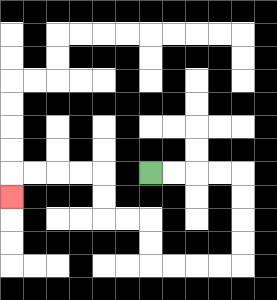{'start': '[6, 7]', 'end': '[0, 8]', 'path_directions': 'R,R,R,R,D,D,D,D,L,L,L,L,U,U,L,L,U,U,L,L,L,L,D', 'path_coordinates': '[[6, 7], [7, 7], [8, 7], [9, 7], [10, 7], [10, 8], [10, 9], [10, 10], [10, 11], [9, 11], [8, 11], [7, 11], [6, 11], [6, 10], [6, 9], [5, 9], [4, 9], [4, 8], [4, 7], [3, 7], [2, 7], [1, 7], [0, 7], [0, 8]]'}